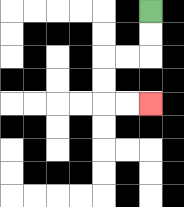{'start': '[6, 0]', 'end': '[6, 4]', 'path_directions': 'D,D,L,L,D,D,R,R', 'path_coordinates': '[[6, 0], [6, 1], [6, 2], [5, 2], [4, 2], [4, 3], [4, 4], [5, 4], [6, 4]]'}